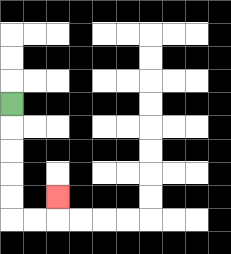{'start': '[0, 4]', 'end': '[2, 8]', 'path_directions': 'D,D,D,D,D,R,R,U', 'path_coordinates': '[[0, 4], [0, 5], [0, 6], [0, 7], [0, 8], [0, 9], [1, 9], [2, 9], [2, 8]]'}